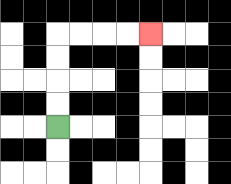{'start': '[2, 5]', 'end': '[6, 1]', 'path_directions': 'U,U,U,U,R,R,R,R', 'path_coordinates': '[[2, 5], [2, 4], [2, 3], [2, 2], [2, 1], [3, 1], [4, 1], [5, 1], [6, 1]]'}